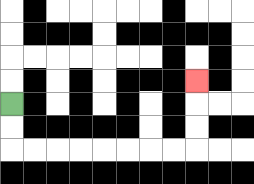{'start': '[0, 4]', 'end': '[8, 3]', 'path_directions': 'D,D,R,R,R,R,R,R,R,R,U,U,U', 'path_coordinates': '[[0, 4], [0, 5], [0, 6], [1, 6], [2, 6], [3, 6], [4, 6], [5, 6], [6, 6], [7, 6], [8, 6], [8, 5], [8, 4], [8, 3]]'}